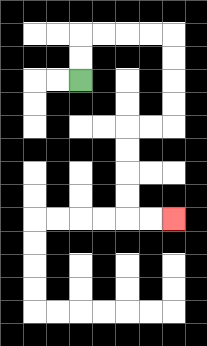{'start': '[3, 3]', 'end': '[7, 9]', 'path_directions': 'U,U,R,R,R,R,D,D,D,D,L,L,D,D,D,D,R,R', 'path_coordinates': '[[3, 3], [3, 2], [3, 1], [4, 1], [5, 1], [6, 1], [7, 1], [7, 2], [7, 3], [7, 4], [7, 5], [6, 5], [5, 5], [5, 6], [5, 7], [5, 8], [5, 9], [6, 9], [7, 9]]'}